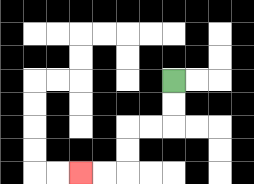{'start': '[7, 3]', 'end': '[3, 7]', 'path_directions': 'D,D,L,L,D,D,L,L', 'path_coordinates': '[[7, 3], [7, 4], [7, 5], [6, 5], [5, 5], [5, 6], [5, 7], [4, 7], [3, 7]]'}